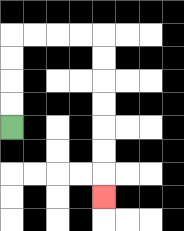{'start': '[0, 5]', 'end': '[4, 8]', 'path_directions': 'U,U,U,U,R,R,R,R,D,D,D,D,D,D,D', 'path_coordinates': '[[0, 5], [0, 4], [0, 3], [0, 2], [0, 1], [1, 1], [2, 1], [3, 1], [4, 1], [4, 2], [4, 3], [4, 4], [4, 5], [4, 6], [4, 7], [4, 8]]'}